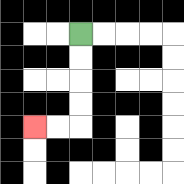{'start': '[3, 1]', 'end': '[1, 5]', 'path_directions': 'D,D,D,D,L,L', 'path_coordinates': '[[3, 1], [3, 2], [3, 3], [3, 4], [3, 5], [2, 5], [1, 5]]'}